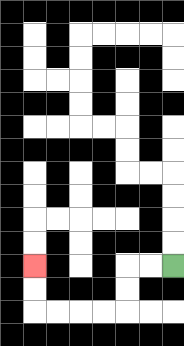{'start': '[7, 11]', 'end': '[1, 11]', 'path_directions': 'L,L,D,D,L,L,L,L,U,U', 'path_coordinates': '[[7, 11], [6, 11], [5, 11], [5, 12], [5, 13], [4, 13], [3, 13], [2, 13], [1, 13], [1, 12], [1, 11]]'}